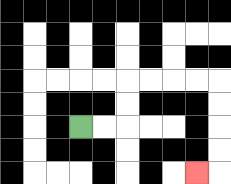{'start': '[3, 5]', 'end': '[8, 7]', 'path_directions': 'R,R,U,U,R,R,R,R,D,D,D,D,L', 'path_coordinates': '[[3, 5], [4, 5], [5, 5], [5, 4], [5, 3], [6, 3], [7, 3], [8, 3], [9, 3], [9, 4], [9, 5], [9, 6], [9, 7], [8, 7]]'}